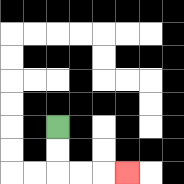{'start': '[2, 5]', 'end': '[5, 7]', 'path_directions': 'D,D,R,R,R', 'path_coordinates': '[[2, 5], [2, 6], [2, 7], [3, 7], [4, 7], [5, 7]]'}